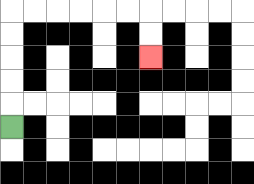{'start': '[0, 5]', 'end': '[6, 2]', 'path_directions': 'U,U,U,U,U,R,R,R,R,R,R,D,D', 'path_coordinates': '[[0, 5], [0, 4], [0, 3], [0, 2], [0, 1], [0, 0], [1, 0], [2, 0], [3, 0], [4, 0], [5, 0], [6, 0], [6, 1], [6, 2]]'}